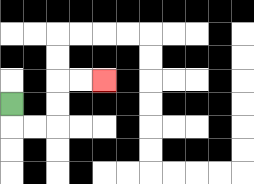{'start': '[0, 4]', 'end': '[4, 3]', 'path_directions': 'D,R,R,U,U,R,R', 'path_coordinates': '[[0, 4], [0, 5], [1, 5], [2, 5], [2, 4], [2, 3], [3, 3], [4, 3]]'}